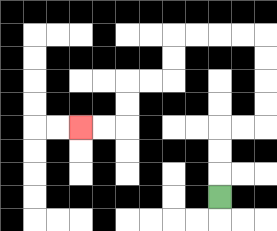{'start': '[9, 8]', 'end': '[3, 5]', 'path_directions': 'U,U,U,R,R,U,U,U,U,L,L,L,L,D,D,L,L,D,D,L,L', 'path_coordinates': '[[9, 8], [9, 7], [9, 6], [9, 5], [10, 5], [11, 5], [11, 4], [11, 3], [11, 2], [11, 1], [10, 1], [9, 1], [8, 1], [7, 1], [7, 2], [7, 3], [6, 3], [5, 3], [5, 4], [5, 5], [4, 5], [3, 5]]'}